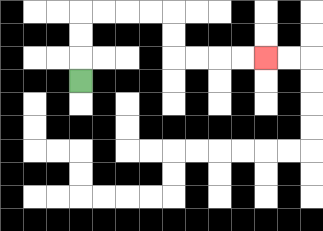{'start': '[3, 3]', 'end': '[11, 2]', 'path_directions': 'U,U,U,R,R,R,R,D,D,R,R,R,R', 'path_coordinates': '[[3, 3], [3, 2], [3, 1], [3, 0], [4, 0], [5, 0], [6, 0], [7, 0], [7, 1], [7, 2], [8, 2], [9, 2], [10, 2], [11, 2]]'}